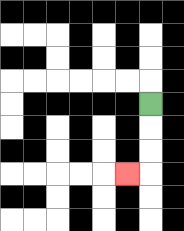{'start': '[6, 4]', 'end': '[5, 7]', 'path_directions': 'D,D,D,L', 'path_coordinates': '[[6, 4], [6, 5], [6, 6], [6, 7], [5, 7]]'}